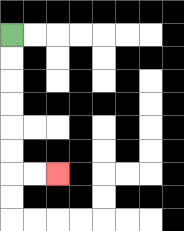{'start': '[0, 1]', 'end': '[2, 7]', 'path_directions': 'D,D,D,D,D,D,R,R', 'path_coordinates': '[[0, 1], [0, 2], [0, 3], [0, 4], [0, 5], [0, 6], [0, 7], [1, 7], [2, 7]]'}